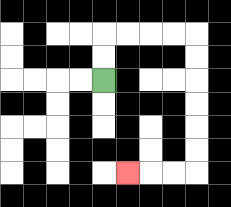{'start': '[4, 3]', 'end': '[5, 7]', 'path_directions': 'U,U,R,R,R,R,D,D,D,D,D,D,L,L,L', 'path_coordinates': '[[4, 3], [4, 2], [4, 1], [5, 1], [6, 1], [7, 1], [8, 1], [8, 2], [8, 3], [8, 4], [8, 5], [8, 6], [8, 7], [7, 7], [6, 7], [5, 7]]'}